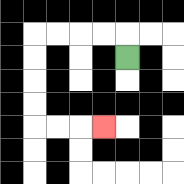{'start': '[5, 2]', 'end': '[4, 5]', 'path_directions': 'U,L,L,L,L,D,D,D,D,R,R,R', 'path_coordinates': '[[5, 2], [5, 1], [4, 1], [3, 1], [2, 1], [1, 1], [1, 2], [1, 3], [1, 4], [1, 5], [2, 5], [3, 5], [4, 5]]'}